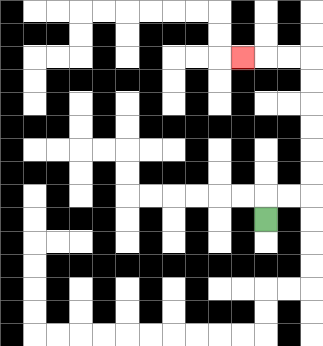{'start': '[11, 9]', 'end': '[10, 2]', 'path_directions': 'U,R,R,U,U,U,U,U,U,L,L,L', 'path_coordinates': '[[11, 9], [11, 8], [12, 8], [13, 8], [13, 7], [13, 6], [13, 5], [13, 4], [13, 3], [13, 2], [12, 2], [11, 2], [10, 2]]'}